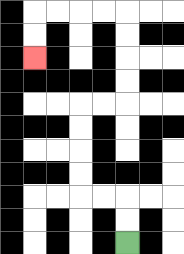{'start': '[5, 10]', 'end': '[1, 2]', 'path_directions': 'U,U,L,L,U,U,U,U,R,R,U,U,U,U,L,L,L,L,D,D', 'path_coordinates': '[[5, 10], [5, 9], [5, 8], [4, 8], [3, 8], [3, 7], [3, 6], [3, 5], [3, 4], [4, 4], [5, 4], [5, 3], [5, 2], [5, 1], [5, 0], [4, 0], [3, 0], [2, 0], [1, 0], [1, 1], [1, 2]]'}